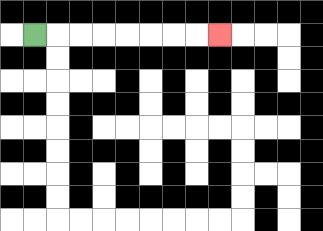{'start': '[1, 1]', 'end': '[9, 1]', 'path_directions': 'R,R,R,R,R,R,R,R', 'path_coordinates': '[[1, 1], [2, 1], [3, 1], [4, 1], [5, 1], [6, 1], [7, 1], [8, 1], [9, 1]]'}